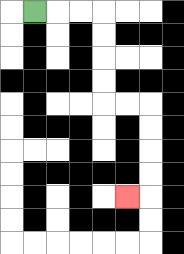{'start': '[1, 0]', 'end': '[5, 8]', 'path_directions': 'R,R,R,D,D,D,D,R,R,D,D,D,D,L', 'path_coordinates': '[[1, 0], [2, 0], [3, 0], [4, 0], [4, 1], [4, 2], [4, 3], [4, 4], [5, 4], [6, 4], [6, 5], [6, 6], [6, 7], [6, 8], [5, 8]]'}